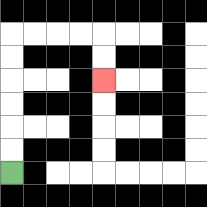{'start': '[0, 7]', 'end': '[4, 3]', 'path_directions': 'U,U,U,U,U,U,R,R,R,R,D,D', 'path_coordinates': '[[0, 7], [0, 6], [0, 5], [0, 4], [0, 3], [0, 2], [0, 1], [1, 1], [2, 1], [3, 1], [4, 1], [4, 2], [4, 3]]'}